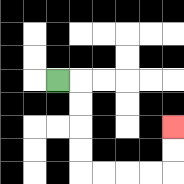{'start': '[2, 3]', 'end': '[7, 5]', 'path_directions': 'R,D,D,D,D,R,R,R,R,U,U', 'path_coordinates': '[[2, 3], [3, 3], [3, 4], [3, 5], [3, 6], [3, 7], [4, 7], [5, 7], [6, 7], [7, 7], [7, 6], [7, 5]]'}